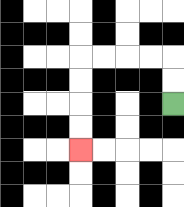{'start': '[7, 4]', 'end': '[3, 6]', 'path_directions': 'U,U,L,L,L,L,D,D,D,D', 'path_coordinates': '[[7, 4], [7, 3], [7, 2], [6, 2], [5, 2], [4, 2], [3, 2], [3, 3], [3, 4], [3, 5], [3, 6]]'}